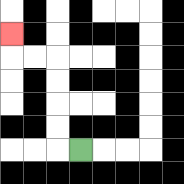{'start': '[3, 6]', 'end': '[0, 1]', 'path_directions': 'L,U,U,U,U,L,L,U', 'path_coordinates': '[[3, 6], [2, 6], [2, 5], [2, 4], [2, 3], [2, 2], [1, 2], [0, 2], [0, 1]]'}